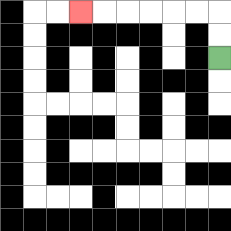{'start': '[9, 2]', 'end': '[3, 0]', 'path_directions': 'U,U,L,L,L,L,L,L', 'path_coordinates': '[[9, 2], [9, 1], [9, 0], [8, 0], [7, 0], [6, 0], [5, 0], [4, 0], [3, 0]]'}